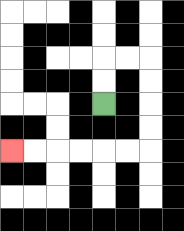{'start': '[4, 4]', 'end': '[0, 6]', 'path_directions': 'U,U,R,R,D,D,D,D,L,L,L,L,L,L', 'path_coordinates': '[[4, 4], [4, 3], [4, 2], [5, 2], [6, 2], [6, 3], [6, 4], [6, 5], [6, 6], [5, 6], [4, 6], [3, 6], [2, 6], [1, 6], [0, 6]]'}